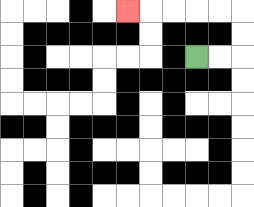{'start': '[8, 2]', 'end': '[5, 0]', 'path_directions': 'R,R,U,U,L,L,L,L,L', 'path_coordinates': '[[8, 2], [9, 2], [10, 2], [10, 1], [10, 0], [9, 0], [8, 0], [7, 0], [6, 0], [5, 0]]'}